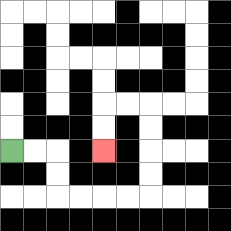{'start': '[0, 6]', 'end': '[4, 6]', 'path_directions': 'R,R,D,D,R,R,R,R,U,U,U,U,L,L,D,D', 'path_coordinates': '[[0, 6], [1, 6], [2, 6], [2, 7], [2, 8], [3, 8], [4, 8], [5, 8], [6, 8], [6, 7], [6, 6], [6, 5], [6, 4], [5, 4], [4, 4], [4, 5], [4, 6]]'}